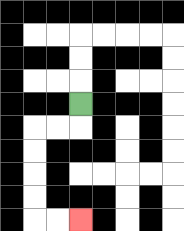{'start': '[3, 4]', 'end': '[3, 9]', 'path_directions': 'D,L,L,D,D,D,D,R,R', 'path_coordinates': '[[3, 4], [3, 5], [2, 5], [1, 5], [1, 6], [1, 7], [1, 8], [1, 9], [2, 9], [3, 9]]'}